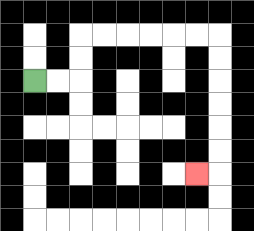{'start': '[1, 3]', 'end': '[8, 7]', 'path_directions': 'R,R,U,U,R,R,R,R,R,R,D,D,D,D,D,D,L', 'path_coordinates': '[[1, 3], [2, 3], [3, 3], [3, 2], [3, 1], [4, 1], [5, 1], [6, 1], [7, 1], [8, 1], [9, 1], [9, 2], [9, 3], [9, 4], [9, 5], [9, 6], [9, 7], [8, 7]]'}